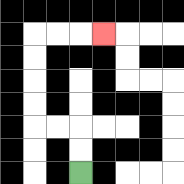{'start': '[3, 7]', 'end': '[4, 1]', 'path_directions': 'U,U,L,L,U,U,U,U,R,R,R', 'path_coordinates': '[[3, 7], [3, 6], [3, 5], [2, 5], [1, 5], [1, 4], [1, 3], [1, 2], [1, 1], [2, 1], [3, 1], [4, 1]]'}